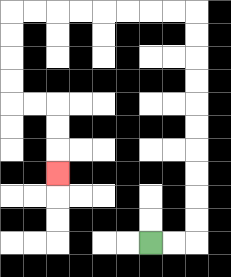{'start': '[6, 10]', 'end': '[2, 7]', 'path_directions': 'R,R,U,U,U,U,U,U,U,U,U,U,L,L,L,L,L,L,L,L,D,D,D,D,R,R,D,D,D', 'path_coordinates': '[[6, 10], [7, 10], [8, 10], [8, 9], [8, 8], [8, 7], [8, 6], [8, 5], [8, 4], [8, 3], [8, 2], [8, 1], [8, 0], [7, 0], [6, 0], [5, 0], [4, 0], [3, 0], [2, 0], [1, 0], [0, 0], [0, 1], [0, 2], [0, 3], [0, 4], [1, 4], [2, 4], [2, 5], [2, 6], [2, 7]]'}